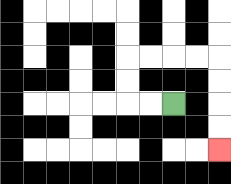{'start': '[7, 4]', 'end': '[9, 6]', 'path_directions': 'L,L,U,U,R,R,R,R,D,D,D,D', 'path_coordinates': '[[7, 4], [6, 4], [5, 4], [5, 3], [5, 2], [6, 2], [7, 2], [8, 2], [9, 2], [9, 3], [9, 4], [9, 5], [9, 6]]'}